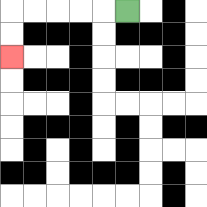{'start': '[5, 0]', 'end': '[0, 2]', 'path_directions': 'L,L,L,L,L,D,D', 'path_coordinates': '[[5, 0], [4, 0], [3, 0], [2, 0], [1, 0], [0, 0], [0, 1], [0, 2]]'}